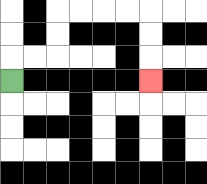{'start': '[0, 3]', 'end': '[6, 3]', 'path_directions': 'U,R,R,U,U,R,R,R,R,D,D,D', 'path_coordinates': '[[0, 3], [0, 2], [1, 2], [2, 2], [2, 1], [2, 0], [3, 0], [4, 0], [5, 0], [6, 0], [6, 1], [6, 2], [6, 3]]'}